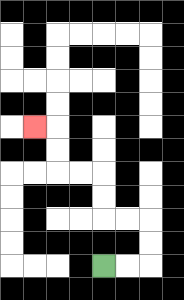{'start': '[4, 11]', 'end': '[1, 5]', 'path_directions': 'R,R,U,U,L,L,U,U,L,L,U,U,L', 'path_coordinates': '[[4, 11], [5, 11], [6, 11], [6, 10], [6, 9], [5, 9], [4, 9], [4, 8], [4, 7], [3, 7], [2, 7], [2, 6], [2, 5], [1, 5]]'}